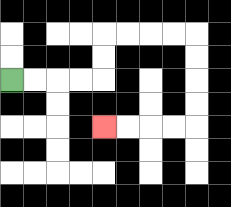{'start': '[0, 3]', 'end': '[4, 5]', 'path_directions': 'R,R,R,R,U,U,R,R,R,R,D,D,D,D,L,L,L,L', 'path_coordinates': '[[0, 3], [1, 3], [2, 3], [3, 3], [4, 3], [4, 2], [4, 1], [5, 1], [6, 1], [7, 1], [8, 1], [8, 2], [8, 3], [8, 4], [8, 5], [7, 5], [6, 5], [5, 5], [4, 5]]'}